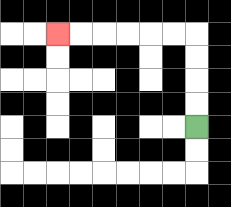{'start': '[8, 5]', 'end': '[2, 1]', 'path_directions': 'U,U,U,U,L,L,L,L,L,L', 'path_coordinates': '[[8, 5], [8, 4], [8, 3], [8, 2], [8, 1], [7, 1], [6, 1], [5, 1], [4, 1], [3, 1], [2, 1]]'}